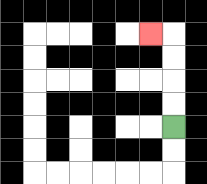{'start': '[7, 5]', 'end': '[6, 1]', 'path_directions': 'U,U,U,U,L', 'path_coordinates': '[[7, 5], [7, 4], [7, 3], [7, 2], [7, 1], [6, 1]]'}